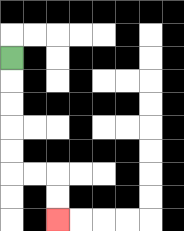{'start': '[0, 2]', 'end': '[2, 9]', 'path_directions': 'D,D,D,D,D,R,R,D,D', 'path_coordinates': '[[0, 2], [0, 3], [0, 4], [0, 5], [0, 6], [0, 7], [1, 7], [2, 7], [2, 8], [2, 9]]'}